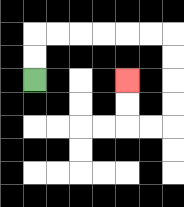{'start': '[1, 3]', 'end': '[5, 3]', 'path_directions': 'U,U,R,R,R,R,R,R,D,D,D,D,L,L,U,U', 'path_coordinates': '[[1, 3], [1, 2], [1, 1], [2, 1], [3, 1], [4, 1], [5, 1], [6, 1], [7, 1], [7, 2], [7, 3], [7, 4], [7, 5], [6, 5], [5, 5], [5, 4], [5, 3]]'}